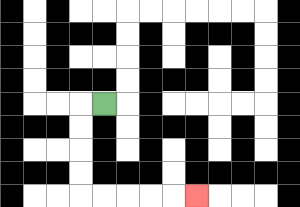{'start': '[4, 4]', 'end': '[8, 8]', 'path_directions': 'L,D,D,D,D,R,R,R,R,R', 'path_coordinates': '[[4, 4], [3, 4], [3, 5], [3, 6], [3, 7], [3, 8], [4, 8], [5, 8], [6, 8], [7, 8], [8, 8]]'}